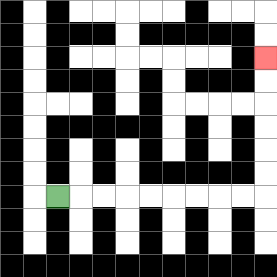{'start': '[2, 8]', 'end': '[11, 2]', 'path_directions': 'R,R,R,R,R,R,R,R,R,U,U,U,U,U,U', 'path_coordinates': '[[2, 8], [3, 8], [4, 8], [5, 8], [6, 8], [7, 8], [8, 8], [9, 8], [10, 8], [11, 8], [11, 7], [11, 6], [11, 5], [11, 4], [11, 3], [11, 2]]'}